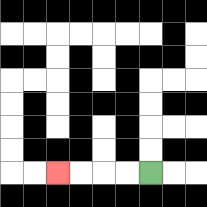{'start': '[6, 7]', 'end': '[2, 7]', 'path_directions': 'L,L,L,L', 'path_coordinates': '[[6, 7], [5, 7], [4, 7], [3, 7], [2, 7]]'}